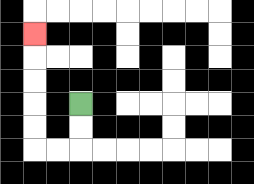{'start': '[3, 4]', 'end': '[1, 1]', 'path_directions': 'D,D,L,L,U,U,U,U,U', 'path_coordinates': '[[3, 4], [3, 5], [3, 6], [2, 6], [1, 6], [1, 5], [1, 4], [1, 3], [1, 2], [1, 1]]'}